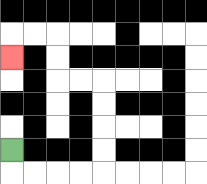{'start': '[0, 6]', 'end': '[0, 2]', 'path_directions': 'D,R,R,R,R,U,U,U,U,L,L,U,U,L,L,D', 'path_coordinates': '[[0, 6], [0, 7], [1, 7], [2, 7], [3, 7], [4, 7], [4, 6], [4, 5], [4, 4], [4, 3], [3, 3], [2, 3], [2, 2], [2, 1], [1, 1], [0, 1], [0, 2]]'}